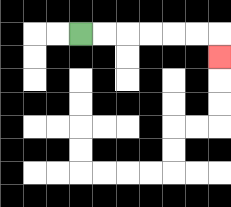{'start': '[3, 1]', 'end': '[9, 2]', 'path_directions': 'R,R,R,R,R,R,D', 'path_coordinates': '[[3, 1], [4, 1], [5, 1], [6, 1], [7, 1], [8, 1], [9, 1], [9, 2]]'}